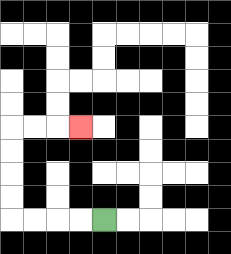{'start': '[4, 9]', 'end': '[3, 5]', 'path_directions': 'L,L,L,L,U,U,U,U,R,R,R', 'path_coordinates': '[[4, 9], [3, 9], [2, 9], [1, 9], [0, 9], [0, 8], [0, 7], [0, 6], [0, 5], [1, 5], [2, 5], [3, 5]]'}